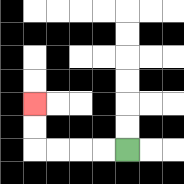{'start': '[5, 6]', 'end': '[1, 4]', 'path_directions': 'L,L,L,L,U,U', 'path_coordinates': '[[5, 6], [4, 6], [3, 6], [2, 6], [1, 6], [1, 5], [1, 4]]'}